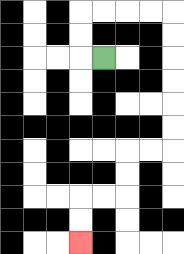{'start': '[4, 2]', 'end': '[3, 10]', 'path_directions': 'L,U,U,R,R,R,R,D,D,D,D,D,D,L,L,D,D,L,L,D,D', 'path_coordinates': '[[4, 2], [3, 2], [3, 1], [3, 0], [4, 0], [5, 0], [6, 0], [7, 0], [7, 1], [7, 2], [7, 3], [7, 4], [7, 5], [7, 6], [6, 6], [5, 6], [5, 7], [5, 8], [4, 8], [3, 8], [3, 9], [3, 10]]'}